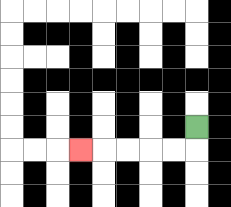{'start': '[8, 5]', 'end': '[3, 6]', 'path_directions': 'D,L,L,L,L,L', 'path_coordinates': '[[8, 5], [8, 6], [7, 6], [6, 6], [5, 6], [4, 6], [3, 6]]'}